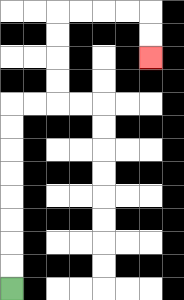{'start': '[0, 12]', 'end': '[6, 2]', 'path_directions': 'U,U,U,U,U,U,U,U,R,R,U,U,U,U,R,R,R,R,D,D', 'path_coordinates': '[[0, 12], [0, 11], [0, 10], [0, 9], [0, 8], [0, 7], [0, 6], [0, 5], [0, 4], [1, 4], [2, 4], [2, 3], [2, 2], [2, 1], [2, 0], [3, 0], [4, 0], [5, 0], [6, 0], [6, 1], [6, 2]]'}